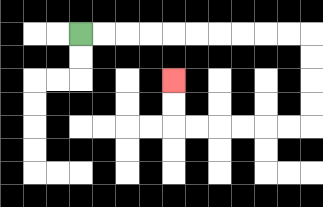{'start': '[3, 1]', 'end': '[7, 3]', 'path_directions': 'R,R,R,R,R,R,R,R,R,R,D,D,D,D,L,L,L,L,L,L,U,U', 'path_coordinates': '[[3, 1], [4, 1], [5, 1], [6, 1], [7, 1], [8, 1], [9, 1], [10, 1], [11, 1], [12, 1], [13, 1], [13, 2], [13, 3], [13, 4], [13, 5], [12, 5], [11, 5], [10, 5], [9, 5], [8, 5], [7, 5], [7, 4], [7, 3]]'}